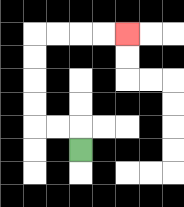{'start': '[3, 6]', 'end': '[5, 1]', 'path_directions': 'U,L,L,U,U,U,U,R,R,R,R', 'path_coordinates': '[[3, 6], [3, 5], [2, 5], [1, 5], [1, 4], [1, 3], [1, 2], [1, 1], [2, 1], [3, 1], [4, 1], [5, 1]]'}